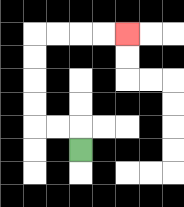{'start': '[3, 6]', 'end': '[5, 1]', 'path_directions': 'U,L,L,U,U,U,U,R,R,R,R', 'path_coordinates': '[[3, 6], [3, 5], [2, 5], [1, 5], [1, 4], [1, 3], [1, 2], [1, 1], [2, 1], [3, 1], [4, 1], [5, 1]]'}